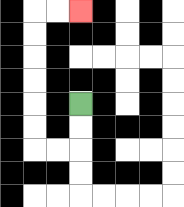{'start': '[3, 4]', 'end': '[3, 0]', 'path_directions': 'D,D,L,L,U,U,U,U,U,U,R,R', 'path_coordinates': '[[3, 4], [3, 5], [3, 6], [2, 6], [1, 6], [1, 5], [1, 4], [1, 3], [1, 2], [1, 1], [1, 0], [2, 0], [3, 0]]'}